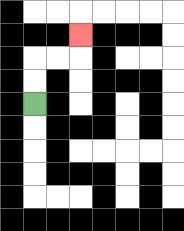{'start': '[1, 4]', 'end': '[3, 1]', 'path_directions': 'U,U,R,R,U', 'path_coordinates': '[[1, 4], [1, 3], [1, 2], [2, 2], [3, 2], [3, 1]]'}